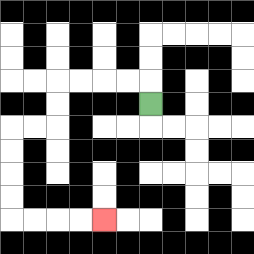{'start': '[6, 4]', 'end': '[4, 9]', 'path_directions': 'U,L,L,L,L,D,D,L,L,D,D,D,D,R,R,R,R', 'path_coordinates': '[[6, 4], [6, 3], [5, 3], [4, 3], [3, 3], [2, 3], [2, 4], [2, 5], [1, 5], [0, 5], [0, 6], [0, 7], [0, 8], [0, 9], [1, 9], [2, 9], [3, 9], [4, 9]]'}